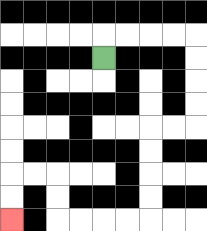{'start': '[4, 2]', 'end': '[0, 9]', 'path_directions': 'U,R,R,R,R,D,D,D,D,L,L,D,D,D,D,L,L,L,L,U,U,L,L,D,D', 'path_coordinates': '[[4, 2], [4, 1], [5, 1], [6, 1], [7, 1], [8, 1], [8, 2], [8, 3], [8, 4], [8, 5], [7, 5], [6, 5], [6, 6], [6, 7], [6, 8], [6, 9], [5, 9], [4, 9], [3, 9], [2, 9], [2, 8], [2, 7], [1, 7], [0, 7], [0, 8], [0, 9]]'}